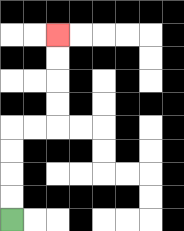{'start': '[0, 9]', 'end': '[2, 1]', 'path_directions': 'U,U,U,U,R,R,U,U,U,U', 'path_coordinates': '[[0, 9], [0, 8], [0, 7], [0, 6], [0, 5], [1, 5], [2, 5], [2, 4], [2, 3], [2, 2], [2, 1]]'}